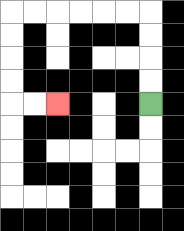{'start': '[6, 4]', 'end': '[2, 4]', 'path_directions': 'U,U,U,U,L,L,L,L,L,L,D,D,D,D,R,R', 'path_coordinates': '[[6, 4], [6, 3], [6, 2], [6, 1], [6, 0], [5, 0], [4, 0], [3, 0], [2, 0], [1, 0], [0, 0], [0, 1], [0, 2], [0, 3], [0, 4], [1, 4], [2, 4]]'}